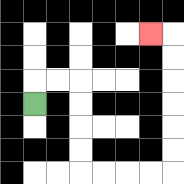{'start': '[1, 4]', 'end': '[6, 1]', 'path_directions': 'U,R,R,D,D,D,D,R,R,R,R,U,U,U,U,U,U,L', 'path_coordinates': '[[1, 4], [1, 3], [2, 3], [3, 3], [3, 4], [3, 5], [3, 6], [3, 7], [4, 7], [5, 7], [6, 7], [7, 7], [7, 6], [7, 5], [7, 4], [7, 3], [7, 2], [7, 1], [6, 1]]'}